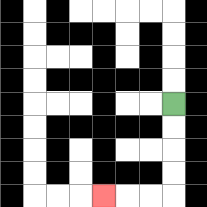{'start': '[7, 4]', 'end': '[4, 8]', 'path_directions': 'D,D,D,D,L,L,L', 'path_coordinates': '[[7, 4], [7, 5], [7, 6], [7, 7], [7, 8], [6, 8], [5, 8], [4, 8]]'}